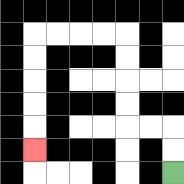{'start': '[7, 7]', 'end': '[1, 6]', 'path_directions': 'U,U,L,L,U,U,U,U,L,L,L,L,D,D,D,D,D', 'path_coordinates': '[[7, 7], [7, 6], [7, 5], [6, 5], [5, 5], [5, 4], [5, 3], [5, 2], [5, 1], [4, 1], [3, 1], [2, 1], [1, 1], [1, 2], [1, 3], [1, 4], [1, 5], [1, 6]]'}